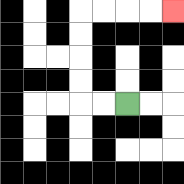{'start': '[5, 4]', 'end': '[7, 0]', 'path_directions': 'L,L,U,U,U,U,R,R,R,R', 'path_coordinates': '[[5, 4], [4, 4], [3, 4], [3, 3], [3, 2], [3, 1], [3, 0], [4, 0], [5, 0], [6, 0], [7, 0]]'}